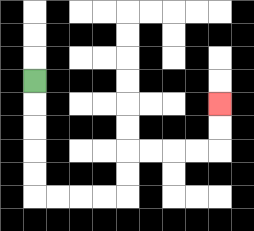{'start': '[1, 3]', 'end': '[9, 4]', 'path_directions': 'D,D,D,D,D,R,R,R,R,U,U,R,R,R,R,U,U', 'path_coordinates': '[[1, 3], [1, 4], [1, 5], [1, 6], [1, 7], [1, 8], [2, 8], [3, 8], [4, 8], [5, 8], [5, 7], [5, 6], [6, 6], [7, 6], [8, 6], [9, 6], [9, 5], [9, 4]]'}